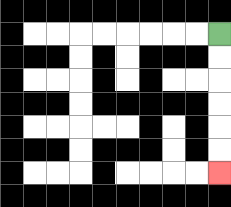{'start': '[9, 1]', 'end': '[9, 7]', 'path_directions': 'D,D,D,D,D,D', 'path_coordinates': '[[9, 1], [9, 2], [9, 3], [9, 4], [9, 5], [9, 6], [9, 7]]'}